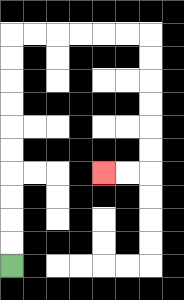{'start': '[0, 11]', 'end': '[4, 7]', 'path_directions': 'U,U,U,U,U,U,U,U,U,U,R,R,R,R,R,R,D,D,D,D,D,D,L,L', 'path_coordinates': '[[0, 11], [0, 10], [0, 9], [0, 8], [0, 7], [0, 6], [0, 5], [0, 4], [0, 3], [0, 2], [0, 1], [1, 1], [2, 1], [3, 1], [4, 1], [5, 1], [6, 1], [6, 2], [6, 3], [6, 4], [6, 5], [6, 6], [6, 7], [5, 7], [4, 7]]'}